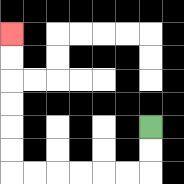{'start': '[6, 5]', 'end': '[0, 1]', 'path_directions': 'D,D,L,L,L,L,L,L,U,U,U,U,U,U', 'path_coordinates': '[[6, 5], [6, 6], [6, 7], [5, 7], [4, 7], [3, 7], [2, 7], [1, 7], [0, 7], [0, 6], [0, 5], [0, 4], [0, 3], [0, 2], [0, 1]]'}